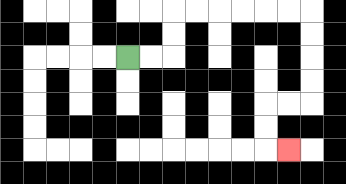{'start': '[5, 2]', 'end': '[12, 6]', 'path_directions': 'R,R,U,U,R,R,R,R,R,R,D,D,D,D,L,L,D,D,R', 'path_coordinates': '[[5, 2], [6, 2], [7, 2], [7, 1], [7, 0], [8, 0], [9, 0], [10, 0], [11, 0], [12, 0], [13, 0], [13, 1], [13, 2], [13, 3], [13, 4], [12, 4], [11, 4], [11, 5], [11, 6], [12, 6]]'}